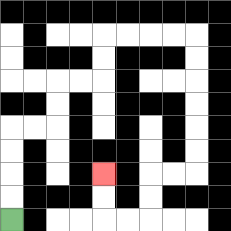{'start': '[0, 9]', 'end': '[4, 7]', 'path_directions': 'U,U,U,U,R,R,U,U,R,R,U,U,R,R,R,R,D,D,D,D,D,D,L,L,D,D,L,L,U,U', 'path_coordinates': '[[0, 9], [0, 8], [0, 7], [0, 6], [0, 5], [1, 5], [2, 5], [2, 4], [2, 3], [3, 3], [4, 3], [4, 2], [4, 1], [5, 1], [6, 1], [7, 1], [8, 1], [8, 2], [8, 3], [8, 4], [8, 5], [8, 6], [8, 7], [7, 7], [6, 7], [6, 8], [6, 9], [5, 9], [4, 9], [4, 8], [4, 7]]'}